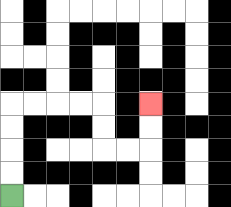{'start': '[0, 8]', 'end': '[6, 4]', 'path_directions': 'U,U,U,U,R,R,R,R,D,D,R,R,U,U', 'path_coordinates': '[[0, 8], [0, 7], [0, 6], [0, 5], [0, 4], [1, 4], [2, 4], [3, 4], [4, 4], [4, 5], [4, 6], [5, 6], [6, 6], [6, 5], [6, 4]]'}